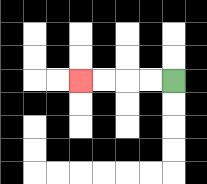{'start': '[7, 3]', 'end': '[3, 3]', 'path_directions': 'L,L,L,L', 'path_coordinates': '[[7, 3], [6, 3], [5, 3], [4, 3], [3, 3]]'}